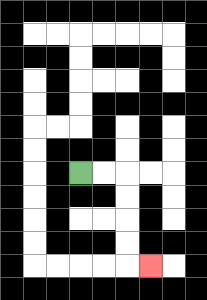{'start': '[3, 7]', 'end': '[6, 11]', 'path_directions': 'R,R,D,D,D,D,R', 'path_coordinates': '[[3, 7], [4, 7], [5, 7], [5, 8], [5, 9], [5, 10], [5, 11], [6, 11]]'}